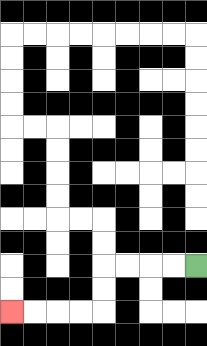{'start': '[8, 11]', 'end': '[0, 13]', 'path_directions': 'L,L,L,L,D,D,L,L,L,L', 'path_coordinates': '[[8, 11], [7, 11], [6, 11], [5, 11], [4, 11], [4, 12], [4, 13], [3, 13], [2, 13], [1, 13], [0, 13]]'}